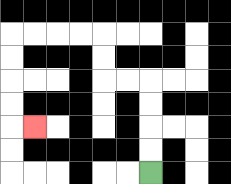{'start': '[6, 7]', 'end': '[1, 5]', 'path_directions': 'U,U,U,U,L,L,U,U,L,L,L,L,D,D,D,D,R', 'path_coordinates': '[[6, 7], [6, 6], [6, 5], [6, 4], [6, 3], [5, 3], [4, 3], [4, 2], [4, 1], [3, 1], [2, 1], [1, 1], [0, 1], [0, 2], [0, 3], [0, 4], [0, 5], [1, 5]]'}